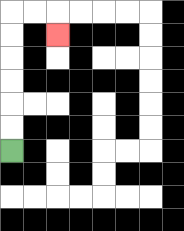{'start': '[0, 6]', 'end': '[2, 1]', 'path_directions': 'U,U,U,U,U,U,R,R,D', 'path_coordinates': '[[0, 6], [0, 5], [0, 4], [0, 3], [0, 2], [0, 1], [0, 0], [1, 0], [2, 0], [2, 1]]'}